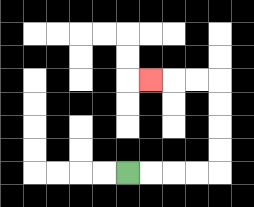{'start': '[5, 7]', 'end': '[6, 3]', 'path_directions': 'R,R,R,R,U,U,U,U,L,L,L', 'path_coordinates': '[[5, 7], [6, 7], [7, 7], [8, 7], [9, 7], [9, 6], [9, 5], [9, 4], [9, 3], [8, 3], [7, 3], [6, 3]]'}